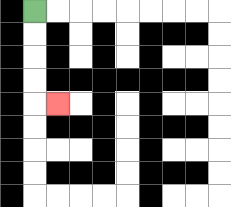{'start': '[1, 0]', 'end': '[2, 4]', 'path_directions': 'D,D,D,D,R', 'path_coordinates': '[[1, 0], [1, 1], [1, 2], [1, 3], [1, 4], [2, 4]]'}